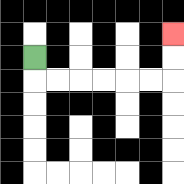{'start': '[1, 2]', 'end': '[7, 1]', 'path_directions': 'D,R,R,R,R,R,R,U,U', 'path_coordinates': '[[1, 2], [1, 3], [2, 3], [3, 3], [4, 3], [5, 3], [6, 3], [7, 3], [7, 2], [7, 1]]'}